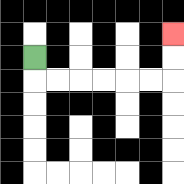{'start': '[1, 2]', 'end': '[7, 1]', 'path_directions': 'D,R,R,R,R,R,R,U,U', 'path_coordinates': '[[1, 2], [1, 3], [2, 3], [3, 3], [4, 3], [5, 3], [6, 3], [7, 3], [7, 2], [7, 1]]'}